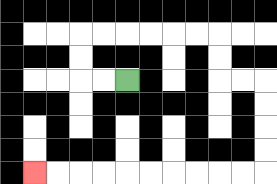{'start': '[5, 3]', 'end': '[1, 7]', 'path_directions': 'L,L,U,U,R,R,R,R,R,R,D,D,R,R,D,D,D,D,L,L,L,L,L,L,L,L,L,L', 'path_coordinates': '[[5, 3], [4, 3], [3, 3], [3, 2], [3, 1], [4, 1], [5, 1], [6, 1], [7, 1], [8, 1], [9, 1], [9, 2], [9, 3], [10, 3], [11, 3], [11, 4], [11, 5], [11, 6], [11, 7], [10, 7], [9, 7], [8, 7], [7, 7], [6, 7], [5, 7], [4, 7], [3, 7], [2, 7], [1, 7]]'}